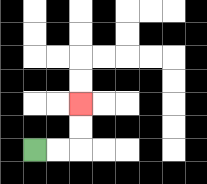{'start': '[1, 6]', 'end': '[3, 4]', 'path_directions': 'R,R,U,U', 'path_coordinates': '[[1, 6], [2, 6], [3, 6], [3, 5], [3, 4]]'}